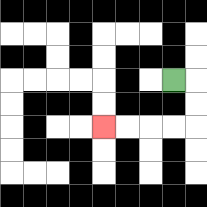{'start': '[7, 3]', 'end': '[4, 5]', 'path_directions': 'R,D,D,L,L,L,L', 'path_coordinates': '[[7, 3], [8, 3], [8, 4], [8, 5], [7, 5], [6, 5], [5, 5], [4, 5]]'}